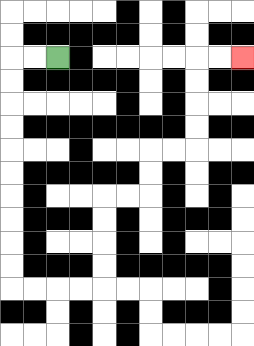{'start': '[2, 2]', 'end': '[10, 2]', 'path_directions': 'L,L,D,D,D,D,D,D,D,D,D,D,R,R,R,R,U,U,U,U,R,R,U,U,R,R,U,U,U,U,R,R', 'path_coordinates': '[[2, 2], [1, 2], [0, 2], [0, 3], [0, 4], [0, 5], [0, 6], [0, 7], [0, 8], [0, 9], [0, 10], [0, 11], [0, 12], [1, 12], [2, 12], [3, 12], [4, 12], [4, 11], [4, 10], [4, 9], [4, 8], [5, 8], [6, 8], [6, 7], [6, 6], [7, 6], [8, 6], [8, 5], [8, 4], [8, 3], [8, 2], [9, 2], [10, 2]]'}